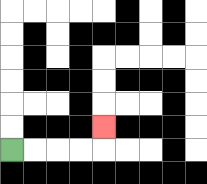{'start': '[0, 6]', 'end': '[4, 5]', 'path_directions': 'R,R,R,R,U', 'path_coordinates': '[[0, 6], [1, 6], [2, 6], [3, 6], [4, 6], [4, 5]]'}